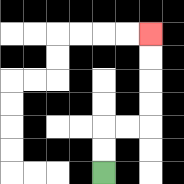{'start': '[4, 7]', 'end': '[6, 1]', 'path_directions': 'U,U,R,R,U,U,U,U', 'path_coordinates': '[[4, 7], [4, 6], [4, 5], [5, 5], [6, 5], [6, 4], [6, 3], [6, 2], [6, 1]]'}